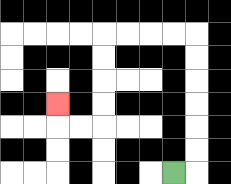{'start': '[7, 7]', 'end': '[2, 4]', 'path_directions': 'R,U,U,U,U,U,U,L,L,L,L,D,D,D,D,L,L,U', 'path_coordinates': '[[7, 7], [8, 7], [8, 6], [8, 5], [8, 4], [8, 3], [8, 2], [8, 1], [7, 1], [6, 1], [5, 1], [4, 1], [4, 2], [4, 3], [4, 4], [4, 5], [3, 5], [2, 5], [2, 4]]'}